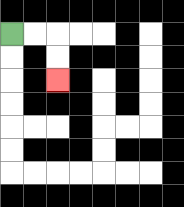{'start': '[0, 1]', 'end': '[2, 3]', 'path_directions': 'R,R,D,D', 'path_coordinates': '[[0, 1], [1, 1], [2, 1], [2, 2], [2, 3]]'}